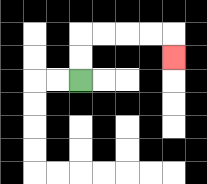{'start': '[3, 3]', 'end': '[7, 2]', 'path_directions': 'U,U,R,R,R,R,D', 'path_coordinates': '[[3, 3], [3, 2], [3, 1], [4, 1], [5, 1], [6, 1], [7, 1], [7, 2]]'}